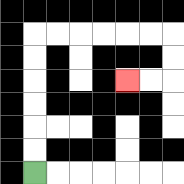{'start': '[1, 7]', 'end': '[5, 3]', 'path_directions': 'U,U,U,U,U,U,R,R,R,R,R,R,D,D,L,L', 'path_coordinates': '[[1, 7], [1, 6], [1, 5], [1, 4], [1, 3], [1, 2], [1, 1], [2, 1], [3, 1], [4, 1], [5, 1], [6, 1], [7, 1], [7, 2], [7, 3], [6, 3], [5, 3]]'}